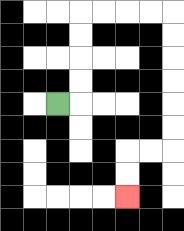{'start': '[2, 4]', 'end': '[5, 8]', 'path_directions': 'R,U,U,U,U,R,R,R,R,D,D,D,D,D,D,L,L,D,D', 'path_coordinates': '[[2, 4], [3, 4], [3, 3], [3, 2], [3, 1], [3, 0], [4, 0], [5, 0], [6, 0], [7, 0], [7, 1], [7, 2], [7, 3], [7, 4], [7, 5], [7, 6], [6, 6], [5, 6], [5, 7], [5, 8]]'}